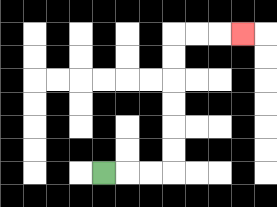{'start': '[4, 7]', 'end': '[10, 1]', 'path_directions': 'R,R,R,U,U,U,U,U,U,R,R,R', 'path_coordinates': '[[4, 7], [5, 7], [6, 7], [7, 7], [7, 6], [7, 5], [7, 4], [7, 3], [7, 2], [7, 1], [8, 1], [9, 1], [10, 1]]'}